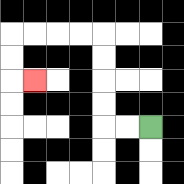{'start': '[6, 5]', 'end': '[1, 3]', 'path_directions': 'L,L,U,U,U,U,L,L,L,L,D,D,R', 'path_coordinates': '[[6, 5], [5, 5], [4, 5], [4, 4], [4, 3], [4, 2], [4, 1], [3, 1], [2, 1], [1, 1], [0, 1], [0, 2], [0, 3], [1, 3]]'}